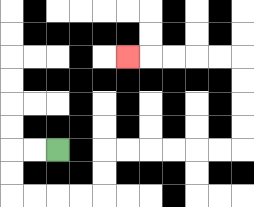{'start': '[2, 6]', 'end': '[5, 2]', 'path_directions': 'L,L,D,D,R,R,R,R,U,U,R,R,R,R,R,R,U,U,U,U,L,L,L,L,L', 'path_coordinates': '[[2, 6], [1, 6], [0, 6], [0, 7], [0, 8], [1, 8], [2, 8], [3, 8], [4, 8], [4, 7], [4, 6], [5, 6], [6, 6], [7, 6], [8, 6], [9, 6], [10, 6], [10, 5], [10, 4], [10, 3], [10, 2], [9, 2], [8, 2], [7, 2], [6, 2], [5, 2]]'}